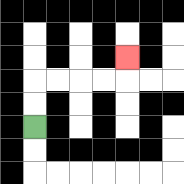{'start': '[1, 5]', 'end': '[5, 2]', 'path_directions': 'U,U,R,R,R,R,U', 'path_coordinates': '[[1, 5], [1, 4], [1, 3], [2, 3], [3, 3], [4, 3], [5, 3], [5, 2]]'}